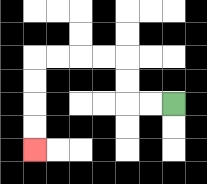{'start': '[7, 4]', 'end': '[1, 6]', 'path_directions': 'L,L,U,U,L,L,L,L,D,D,D,D', 'path_coordinates': '[[7, 4], [6, 4], [5, 4], [5, 3], [5, 2], [4, 2], [3, 2], [2, 2], [1, 2], [1, 3], [1, 4], [1, 5], [1, 6]]'}